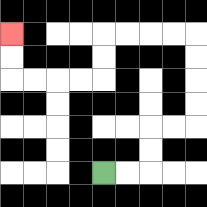{'start': '[4, 7]', 'end': '[0, 1]', 'path_directions': 'R,R,U,U,R,R,U,U,U,U,L,L,L,L,D,D,L,L,L,L,U,U', 'path_coordinates': '[[4, 7], [5, 7], [6, 7], [6, 6], [6, 5], [7, 5], [8, 5], [8, 4], [8, 3], [8, 2], [8, 1], [7, 1], [6, 1], [5, 1], [4, 1], [4, 2], [4, 3], [3, 3], [2, 3], [1, 3], [0, 3], [0, 2], [0, 1]]'}